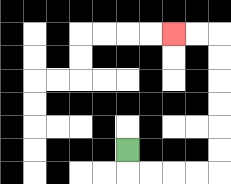{'start': '[5, 6]', 'end': '[7, 1]', 'path_directions': 'D,R,R,R,R,U,U,U,U,U,U,L,L', 'path_coordinates': '[[5, 6], [5, 7], [6, 7], [7, 7], [8, 7], [9, 7], [9, 6], [9, 5], [9, 4], [9, 3], [9, 2], [9, 1], [8, 1], [7, 1]]'}